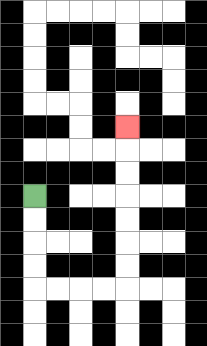{'start': '[1, 8]', 'end': '[5, 5]', 'path_directions': 'D,D,D,D,R,R,R,R,U,U,U,U,U,U,U', 'path_coordinates': '[[1, 8], [1, 9], [1, 10], [1, 11], [1, 12], [2, 12], [3, 12], [4, 12], [5, 12], [5, 11], [5, 10], [5, 9], [5, 8], [5, 7], [5, 6], [5, 5]]'}